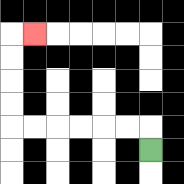{'start': '[6, 6]', 'end': '[1, 1]', 'path_directions': 'U,L,L,L,L,L,L,U,U,U,U,R', 'path_coordinates': '[[6, 6], [6, 5], [5, 5], [4, 5], [3, 5], [2, 5], [1, 5], [0, 5], [0, 4], [0, 3], [0, 2], [0, 1], [1, 1]]'}